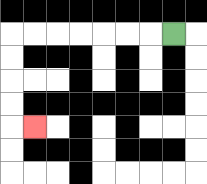{'start': '[7, 1]', 'end': '[1, 5]', 'path_directions': 'L,L,L,L,L,L,L,D,D,D,D,R', 'path_coordinates': '[[7, 1], [6, 1], [5, 1], [4, 1], [3, 1], [2, 1], [1, 1], [0, 1], [0, 2], [0, 3], [0, 4], [0, 5], [1, 5]]'}